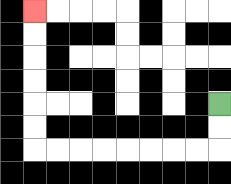{'start': '[9, 4]', 'end': '[1, 0]', 'path_directions': 'D,D,L,L,L,L,L,L,L,L,U,U,U,U,U,U', 'path_coordinates': '[[9, 4], [9, 5], [9, 6], [8, 6], [7, 6], [6, 6], [5, 6], [4, 6], [3, 6], [2, 6], [1, 6], [1, 5], [1, 4], [1, 3], [1, 2], [1, 1], [1, 0]]'}